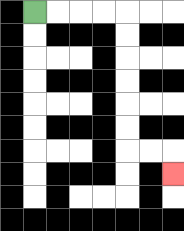{'start': '[1, 0]', 'end': '[7, 7]', 'path_directions': 'R,R,R,R,D,D,D,D,D,D,R,R,D', 'path_coordinates': '[[1, 0], [2, 0], [3, 0], [4, 0], [5, 0], [5, 1], [5, 2], [5, 3], [5, 4], [5, 5], [5, 6], [6, 6], [7, 6], [7, 7]]'}